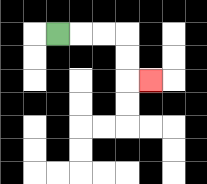{'start': '[2, 1]', 'end': '[6, 3]', 'path_directions': 'R,R,R,D,D,R', 'path_coordinates': '[[2, 1], [3, 1], [4, 1], [5, 1], [5, 2], [5, 3], [6, 3]]'}